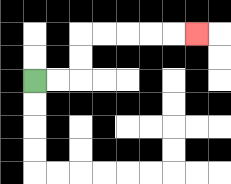{'start': '[1, 3]', 'end': '[8, 1]', 'path_directions': 'R,R,U,U,R,R,R,R,R', 'path_coordinates': '[[1, 3], [2, 3], [3, 3], [3, 2], [3, 1], [4, 1], [5, 1], [6, 1], [7, 1], [8, 1]]'}